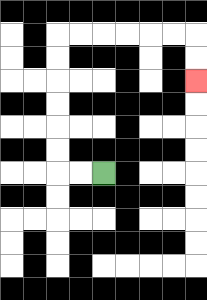{'start': '[4, 7]', 'end': '[8, 3]', 'path_directions': 'L,L,U,U,U,U,U,U,R,R,R,R,R,R,D,D', 'path_coordinates': '[[4, 7], [3, 7], [2, 7], [2, 6], [2, 5], [2, 4], [2, 3], [2, 2], [2, 1], [3, 1], [4, 1], [5, 1], [6, 1], [7, 1], [8, 1], [8, 2], [8, 3]]'}